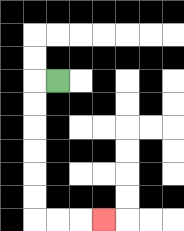{'start': '[2, 3]', 'end': '[4, 9]', 'path_directions': 'L,D,D,D,D,D,D,R,R,R', 'path_coordinates': '[[2, 3], [1, 3], [1, 4], [1, 5], [1, 6], [1, 7], [1, 8], [1, 9], [2, 9], [3, 9], [4, 9]]'}